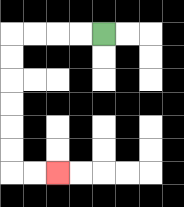{'start': '[4, 1]', 'end': '[2, 7]', 'path_directions': 'L,L,L,L,D,D,D,D,D,D,R,R', 'path_coordinates': '[[4, 1], [3, 1], [2, 1], [1, 1], [0, 1], [0, 2], [0, 3], [0, 4], [0, 5], [0, 6], [0, 7], [1, 7], [2, 7]]'}